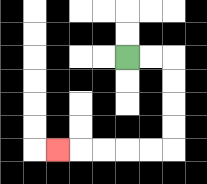{'start': '[5, 2]', 'end': '[2, 6]', 'path_directions': 'R,R,D,D,D,D,L,L,L,L,L', 'path_coordinates': '[[5, 2], [6, 2], [7, 2], [7, 3], [7, 4], [7, 5], [7, 6], [6, 6], [5, 6], [4, 6], [3, 6], [2, 6]]'}